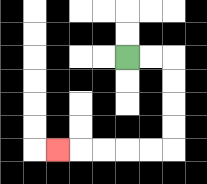{'start': '[5, 2]', 'end': '[2, 6]', 'path_directions': 'R,R,D,D,D,D,L,L,L,L,L', 'path_coordinates': '[[5, 2], [6, 2], [7, 2], [7, 3], [7, 4], [7, 5], [7, 6], [6, 6], [5, 6], [4, 6], [3, 6], [2, 6]]'}